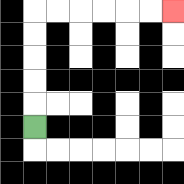{'start': '[1, 5]', 'end': '[7, 0]', 'path_directions': 'U,U,U,U,U,R,R,R,R,R,R', 'path_coordinates': '[[1, 5], [1, 4], [1, 3], [1, 2], [1, 1], [1, 0], [2, 0], [3, 0], [4, 0], [5, 0], [6, 0], [7, 0]]'}